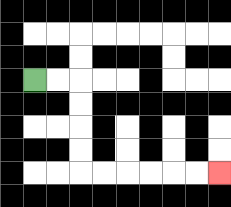{'start': '[1, 3]', 'end': '[9, 7]', 'path_directions': 'R,R,D,D,D,D,R,R,R,R,R,R', 'path_coordinates': '[[1, 3], [2, 3], [3, 3], [3, 4], [3, 5], [3, 6], [3, 7], [4, 7], [5, 7], [6, 7], [7, 7], [8, 7], [9, 7]]'}